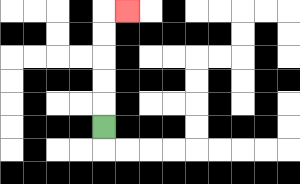{'start': '[4, 5]', 'end': '[5, 0]', 'path_directions': 'U,U,U,U,U,R', 'path_coordinates': '[[4, 5], [4, 4], [4, 3], [4, 2], [4, 1], [4, 0], [5, 0]]'}